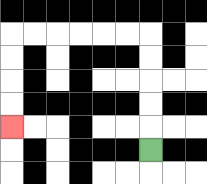{'start': '[6, 6]', 'end': '[0, 5]', 'path_directions': 'U,U,U,U,U,L,L,L,L,L,L,D,D,D,D', 'path_coordinates': '[[6, 6], [6, 5], [6, 4], [6, 3], [6, 2], [6, 1], [5, 1], [4, 1], [3, 1], [2, 1], [1, 1], [0, 1], [0, 2], [0, 3], [0, 4], [0, 5]]'}